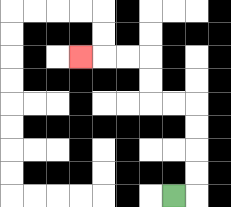{'start': '[7, 8]', 'end': '[3, 2]', 'path_directions': 'R,U,U,U,U,L,L,U,U,L,L,L', 'path_coordinates': '[[7, 8], [8, 8], [8, 7], [8, 6], [8, 5], [8, 4], [7, 4], [6, 4], [6, 3], [6, 2], [5, 2], [4, 2], [3, 2]]'}